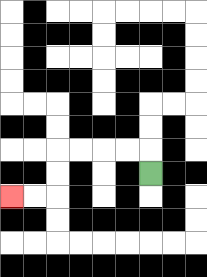{'start': '[6, 7]', 'end': '[0, 8]', 'path_directions': 'U,L,L,L,L,D,D,L,L', 'path_coordinates': '[[6, 7], [6, 6], [5, 6], [4, 6], [3, 6], [2, 6], [2, 7], [2, 8], [1, 8], [0, 8]]'}